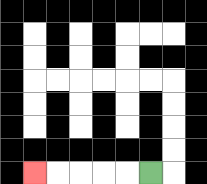{'start': '[6, 7]', 'end': '[1, 7]', 'path_directions': 'L,L,L,L,L', 'path_coordinates': '[[6, 7], [5, 7], [4, 7], [3, 7], [2, 7], [1, 7]]'}